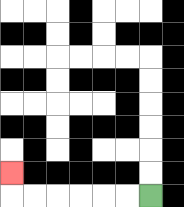{'start': '[6, 8]', 'end': '[0, 7]', 'path_directions': 'L,L,L,L,L,L,U', 'path_coordinates': '[[6, 8], [5, 8], [4, 8], [3, 8], [2, 8], [1, 8], [0, 8], [0, 7]]'}